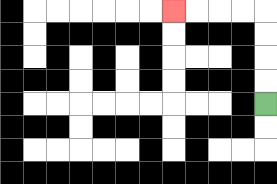{'start': '[11, 4]', 'end': '[7, 0]', 'path_directions': 'U,U,U,U,L,L,L,L', 'path_coordinates': '[[11, 4], [11, 3], [11, 2], [11, 1], [11, 0], [10, 0], [9, 0], [8, 0], [7, 0]]'}